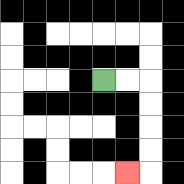{'start': '[4, 3]', 'end': '[5, 7]', 'path_directions': 'R,R,D,D,D,D,L', 'path_coordinates': '[[4, 3], [5, 3], [6, 3], [6, 4], [6, 5], [6, 6], [6, 7], [5, 7]]'}